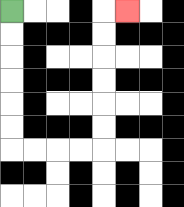{'start': '[0, 0]', 'end': '[5, 0]', 'path_directions': 'D,D,D,D,D,D,R,R,R,R,U,U,U,U,U,U,R', 'path_coordinates': '[[0, 0], [0, 1], [0, 2], [0, 3], [0, 4], [0, 5], [0, 6], [1, 6], [2, 6], [3, 6], [4, 6], [4, 5], [4, 4], [4, 3], [4, 2], [4, 1], [4, 0], [5, 0]]'}